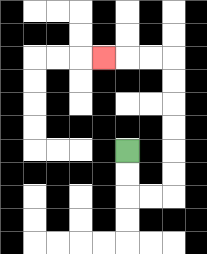{'start': '[5, 6]', 'end': '[4, 2]', 'path_directions': 'D,D,R,R,U,U,U,U,U,U,L,L,L', 'path_coordinates': '[[5, 6], [5, 7], [5, 8], [6, 8], [7, 8], [7, 7], [7, 6], [7, 5], [7, 4], [7, 3], [7, 2], [6, 2], [5, 2], [4, 2]]'}